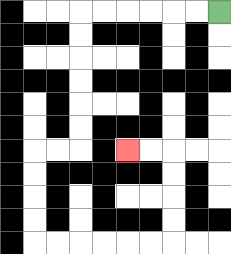{'start': '[9, 0]', 'end': '[5, 6]', 'path_directions': 'L,L,L,L,L,L,D,D,D,D,D,D,L,L,D,D,D,D,R,R,R,R,R,R,U,U,U,U,L,L', 'path_coordinates': '[[9, 0], [8, 0], [7, 0], [6, 0], [5, 0], [4, 0], [3, 0], [3, 1], [3, 2], [3, 3], [3, 4], [3, 5], [3, 6], [2, 6], [1, 6], [1, 7], [1, 8], [1, 9], [1, 10], [2, 10], [3, 10], [4, 10], [5, 10], [6, 10], [7, 10], [7, 9], [7, 8], [7, 7], [7, 6], [6, 6], [5, 6]]'}